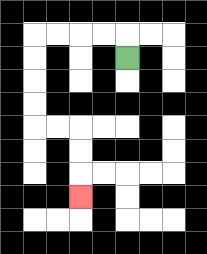{'start': '[5, 2]', 'end': '[3, 8]', 'path_directions': 'U,L,L,L,L,D,D,D,D,R,R,D,D,D', 'path_coordinates': '[[5, 2], [5, 1], [4, 1], [3, 1], [2, 1], [1, 1], [1, 2], [1, 3], [1, 4], [1, 5], [2, 5], [3, 5], [3, 6], [3, 7], [3, 8]]'}